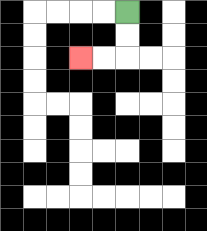{'start': '[5, 0]', 'end': '[3, 2]', 'path_directions': 'D,D,L,L', 'path_coordinates': '[[5, 0], [5, 1], [5, 2], [4, 2], [3, 2]]'}